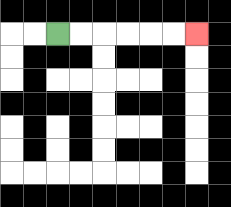{'start': '[2, 1]', 'end': '[8, 1]', 'path_directions': 'R,R,R,R,R,R', 'path_coordinates': '[[2, 1], [3, 1], [4, 1], [5, 1], [6, 1], [7, 1], [8, 1]]'}